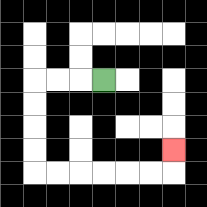{'start': '[4, 3]', 'end': '[7, 6]', 'path_directions': 'L,L,L,D,D,D,D,R,R,R,R,R,R,U', 'path_coordinates': '[[4, 3], [3, 3], [2, 3], [1, 3], [1, 4], [1, 5], [1, 6], [1, 7], [2, 7], [3, 7], [4, 7], [5, 7], [6, 7], [7, 7], [7, 6]]'}